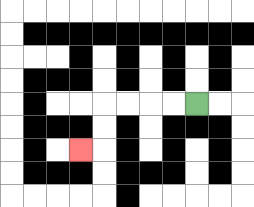{'start': '[8, 4]', 'end': '[3, 6]', 'path_directions': 'L,L,L,L,D,D,L', 'path_coordinates': '[[8, 4], [7, 4], [6, 4], [5, 4], [4, 4], [4, 5], [4, 6], [3, 6]]'}